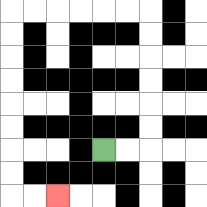{'start': '[4, 6]', 'end': '[2, 8]', 'path_directions': 'R,R,U,U,U,U,U,U,L,L,L,L,L,L,D,D,D,D,D,D,D,D,R,R', 'path_coordinates': '[[4, 6], [5, 6], [6, 6], [6, 5], [6, 4], [6, 3], [6, 2], [6, 1], [6, 0], [5, 0], [4, 0], [3, 0], [2, 0], [1, 0], [0, 0], [0, 1], [0, 2], [0, 3], [0, 4], [0, 5], [0, 6], [0, 7], [0, 8], [1, 8], [2, 8]]'}